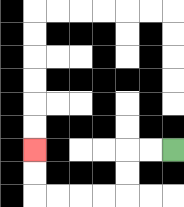{'start': '[7, 6]', 'end': '[1, 6]', 'path_directions': 'L,L,D,D,L,L,L,L,U,U', 'path_coordinates': '[[7, 6], [6, 6], [5, 6], [5, 7], [5, 8], [4, 8], [3, 8], [2, 8], [1, 8], [1, 7], [1, 6]]'}